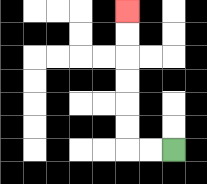{'start': '[7, 6]', 'end': '[5, 0]', 'path_directions': 'L,L,U,U,U,U,U,U', 'path_coordinates': '[[7, 6], [6, 6], [5, 6], [5, 5], [5, 4], [5, 3], [5, 2], [5, 1], [5, 0]]'}